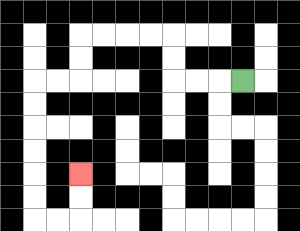{'start': '[10, 3]', 'end': '[3, 7]', 'path_directions': 'L,L,L,U,U,L,L,L,L,D,D,L,L,D,D,D,D,D,D,R,R,U,U', 'path_coordinates': '[[10, 3], [9, 3], [8, 3], [7, 3], [7, 2], [7, 1], [6, 1], [5, 1], [4, 1], [3, 1], [3, 2], [3, 3], [2, 3], [1, 3], [1, 4], [1, 5], [1, 6], [1, 7], [1, 8], [1, 9], [2, 9], [3, 9], [3, 8], [3, 7]]'}